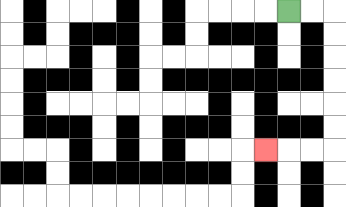{'start': '[12, 0]', 'end': '[11, 6]', 'path_directions': 'R,R,D,D,D,D,D,D,L,L,L', 'path_coordinates': '[[12, 0], [13, 0], [14, 0], [14, 1], [14, 2], [14, 3], [14, 4], [14, 5], [14, 6], [13, 6], [12, 6], [11, 6]]'}